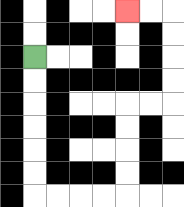{'start': '[1, 2]', 'end': '[5, 0]', 'path_directions': 'D,D,D,D,D,D,R,R,R,R,U,U,U,U,R,R,U,U,U,U,L,L', 'path_coordinates': '[[1, 2], [1, 3], [1, 4], [1, 5], [1, 6], [1, 7], [1, 8], [2, 8], [3, 8], [4, 8], [5, 8], [5, 7], [5, 6], [5, 5], [5, 4], [6, 4], [7, 4], [7, 3], [7, 2], [7, 1], [7, 0], [6, 0], [5, 0]]'}